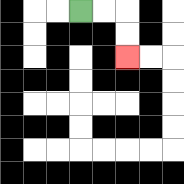{'start': '[3, 0]', 'end': '[5, 2]', 'path_directions': 'R,R,D,D', 'path_coordinates': '[[3, 0], [4, 0], [5, 0], [5, 1], [5, 2]]'}